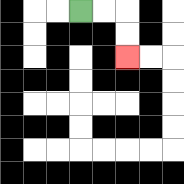{'start': '[3, 0]', 'end': '[5, 2]', 'path_directions': 'R,R,D,D', 'path_coordinates': '[[3, 0], [4, 0], [5, 0], [5, 1], [5, 2]]'}